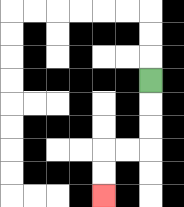{'start': '[6, 3]', 'end': '[4, 8]', 'path_directions': 'D,D,D,L,L,D,D', 'path_coordinates': '[[6, 3], [6, 4], [6, 5], [6, 6], [5, 6], [4, 6], [4, 7], [4, 8]]'}